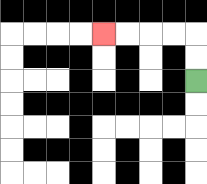{'start': '[8, 3]', 'end': '[4, 1]', 'path_directions': 'U,U,L,L,L,L', 'path_coordinates': '[[8, 3], [8, 2], [8, 1], [7, 1], [6, 1], [5, 1], [4, 1]]'}